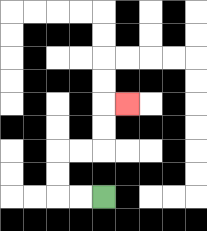{'start': '[4, 8]', 'end': '[5, 4]', 'path_directions': 'L,L,U,U,R,R,U,U,R', 'path_coordinates': '[[4, 8], [3, 8], [2, 8], [2, 7], [2, 6], [3, 6], [4, 6], [4, 5], [4, 4], [5, 4]]'}